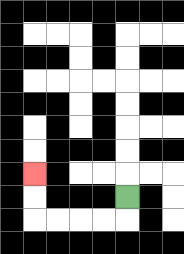{'start': '[5, 8]', 'end': '[1, 7]', 'path_directions': 'D,L,L,L,L,U,U', 'path_coordinates': '[[5, 8], [5, 9], [4, 9], [3, 9], [2, 9], [1, 9], [1, 8], [1, 7]]'}